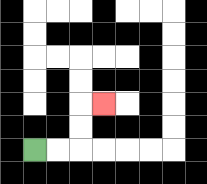{'start': '[1, 6]', 'end': '[4, 4]', 'path_directions': 'R,R,U,U,R', 'path_coordinates': '[[1, 6], [2, 6], [3, 6], [3, 5], [3, 4], [4, 4]]'}